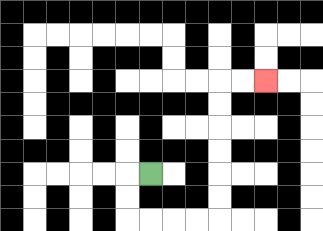{'start': '[6, 7]', 'end': '[11, 3]', 'path_directions': 'L,D,D,R,R,R,R,U,U,U,U,U,U,R,R', 'path_coordinates': '[[6, 7], [5, 7], [5, 8], [5, 9], [6, 9], [7, 9], [8, 9], [9, 9], [9, 8], [9, 7], [9, 6], [9, 5], [9, 4], [9, 3], [10, 3], [11, 3]]'}